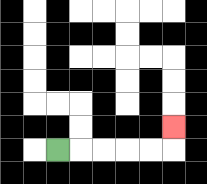{'start': '[2, 6]', 'end': '[7, 5]', 'path_directions': 'R,R,R,R,R,U', 'path_coordinates': '[[2, 6], [3, 6], [4, 6], [5, 6], [6, 6], [7, 6], [7, 5]]'}